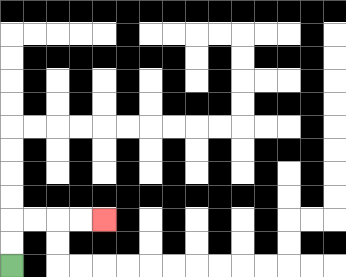{'start': '[0, 11]', 'end': '[4, 9]', 'path_directions': 'U,U,R,R,R,R', 'path_coordinates': '[[0, 11], [0, 10], [0, 9], [1, 9], [2, 9], [3, 9], [4, 9]]'}